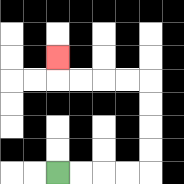{'start': '[2, 7]', 'end': '[2, 2]', 'path_directions': 'R,R,R,R,U,U,U,U,L,L,L,L,U', 'path_coordinates': '[[2, 7], [3, 7], [4, 7], [5, 7], [6, 7], [6, 6], [6, 5], [6, 4], [6, 3], [5, 3], [4, 3], [3, 3], [2, 3], [2, 2]]'}